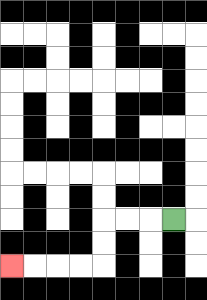{'start': '[7, 9]', 'end': '[0, 11]', 'path_directions': 'L,L,L,D,D,L,L,L,L', 'path_coordinates': '[[7, 9], [6, 9], [5, 9], [4, 9], [4, 10], [4, 11], [3, 11], [2, 11], [1, 11], [0, 11]]'}